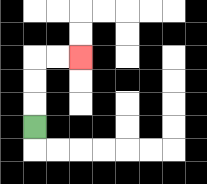{'start': '[1, 5]', 'end': '[3, 2]', 'path_directions': 'U,U,U,R,R', 'path_coordinates': '[[1, 5], [1, 4], [1, 3], [1, 2], [2, 2], [3, 2]]'}